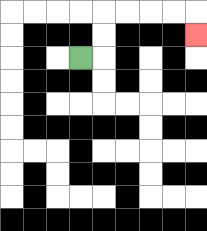{'start': '[3, 2]', 'end': '[8, 1]', 'path_directions': 'R,U,U,R,R,R,R,D', 'path_coordinates': '[[3, 2], [4, 2], [4, 1], [4, 0], [5, 0], [6, 0], [7, 0], [8, 0], [8, 1]]'}